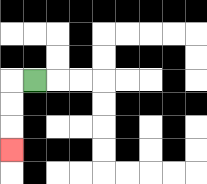{'start': '[1, 3]', 'end': '[0, 6]', 'path_directions': 'L,D,D,D', 'path_coordinates': '[[1, 3], [0, 3], [0, 4], [0, 5], [0, 6]]'}